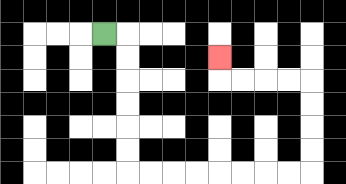{'start': '[4, 1]', 'end': '[9, 2]', 'path_directions': 'R,D,D,D,D,D,D,R,R,R,R,R,R,R,R,U,U,U,U,L,L,L,L,U', 'path_coordinates': '[[4, 1], [5, 1], [5, 2], [5, 3], [5, 4], [5, 5], [5, 6], [5, 7], [6, 7], [7, 7], [8, 7], [9, 7], [10, 7], [11, 7], [12, 7], [13, 7], [13, 6], [13, 5], [13, 4], [13, 3], [12, 3], [11, 3], [10, 3], [9, 3], [9, 2]]'}